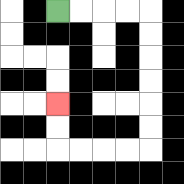{'start': '[2, 0]', 'end': '[2, 4]', 'path_directions': 'R,R,R,R,D,D,D,D,D,D,L,L,L,L,U,U', 'path_coordinates': '[[2, 0], [3, 0], [4, 0], [5, 0], [6, 0], [6, 1], [6, 2], [6, 3], [6, 4], [6, 5], [6, 6], [5, 6], [4, 6], [3, 6], [2, 6], [2, 5], [2, 4]]'}